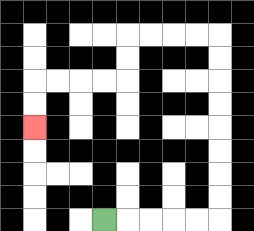{'start': '[4, 9]', 'end': '[1, 5]', 'path_directions': 'R,R,R,R,R,U,U,U,U,U,U,U,U,L,L,L,L,D,D,L,L,L,L,D,D', 'path_coordinates': '[[4, 9], [5, 9], [6, 9], [7, 9], [8, 9], [9, 9], [9, 8], [9, 7], [9, 6], [9, 5], [9, 4], [9, 3], [9, 2], [9, 1], [8, 1], [7, 1], [6, 1], [5, 1], [5, 2], [5, 3], [4, 3], [3, 3], [2, 3], [1, 3], [1, 4], [1, 5]]'}